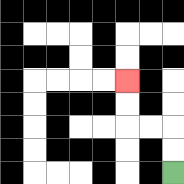{'start': '[7, 7]', 'end': '[5, 3]', 'path_directions': 'U,U,L,L,U,U', 'path_coordinates': '[[7, 7], [7, 6], [7, 5], [6, 5], [5, 5], [5, 4], [5, 3]]'}